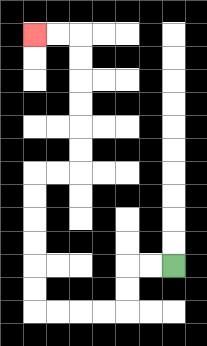{'start': '[7, 11]', 'end': '[1, 1]', 'path_directions': 'L,L,D,D,L,L,L,L,U,U,U,U,U,U,R,R,U,U,U,U,U,U,L,L', 'path_coordinates': '[[7, 11], [6, 11], [5, 11], [5, 12], [5, 13], [4, 13], [3, 13], [2, 13], [1, 13], [1, 12], [1, 11], [1, 10], [1, 9], [1, 8], [1, 7], [2, 7], [3, 7], [3, 6], [3, 5], [3, 4], [3, 3], [3, 2], [3, 1], [2, 1], [1, 1]]'}